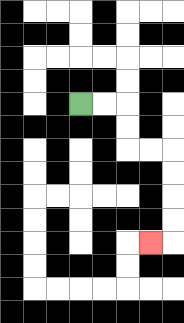{'start': '[3, 4]', 'end': '[6, 10]', 'path_directions': 'R,R,D,D,R,R,D,D,D,D,L', 'path_coordinates': '[[3, 4], [4, 4], [5, 4], [5, 5], [5, 6], [6, 6], [7, 6], [7, 7], [7, 8], [7, 9], [7, 10], [6, 10]]'}